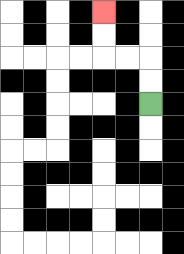{'start': '[6, 4]', 'end': '[4, 0]', 'path_directions': 'U,U,L,L,U,U', 'path_coordinates': '[[6, 4], [6, 3], [6, 2], [5, 2], [4, 2], [4, 1], [4, 0]]'}